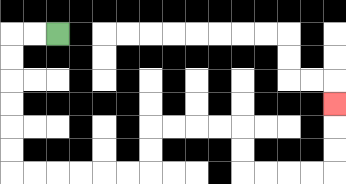{'start': '[2, 1]', 'end': '[14, 4]', 'path_directions': 'L,L,D,D,D,D,D,D,R,R,R,R,R,R,U,U,R,R,R,R,D,D,R,R,R,R,U,U,U', 'path_coordinates': '[[2, 1], [1, 1], [0, 1], [0, 2], [0, 3], [0, 4], [0, 5], [0, 6], [0, 7], [1, 7], [2, 7], [3, 7], [4, 7], [5, 7], [6, 7], [6, 6], [6, 5], [7, 5], [8, 5], [9, 5], [10, 5], [10, 6], [10, 7], [11, 7], [12, 7], [13, 7], [14, 7], [14, 6], [14, 5], [14, 4]]'}